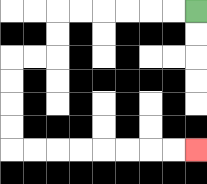{'start': '[8, 0]', 'end': '[8, 6]', 'path_directions': 'L,L,L,L,L,L,D,D,L,L,D,D,D,D,R,R,R,R,R,R,R,R', 'path_coordinates': '[[8, 0], [7, 0], [6, 0], [5, 0], [4, 0], [3, 0], [2, 0], [2, 1], [2, 2], [1, 2], [0, 2], [0, 3], [0, 4], [0, 5], [0, 6], [1, 6], [2, 6], [3, 6], [4, 6], [5, 6], [6, 6], [7, 6], [8, 6]]'}